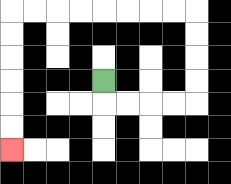{'start': '[4, 3]', 'end': '[0, 6]', 'path_directions': 'D,R,R,R,R,U,U,U,U,L,L,L,L,L,L,L,L,D,D,D,D,D,D', 'path_coordinates': '[[4, 3], [4, 4], [5, 4], [6, 4], [7, 4], [8, 4], [8, 3], [8, 2], [8, 1], [8, 0], [7, 0], [6, 0], [5, 0], [4, 0], [3, 0], [2, 0], [1, 0], [0, 0], [0, 1], [0, 2], [0, 3], [0, 4], [0, 5], [0, 6]]'}